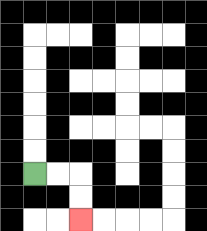{'start': '[1, 7]', 'end': '[3, 9]', 'path_directions': 'R,R,D,D', 'path_coordinates': '[[1, 7], [2, 7], [3, 7], [3, 8], [3, 9]]'}